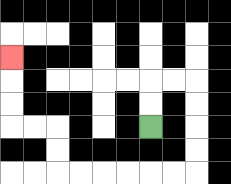{'start': '[6, 5]', 'end': '[0, 2]', 'path_directions': 'U,U,R,R,D,D,D,D,L,L,L,L,L,L,U,U,L,L,U,U,U', 'path_coordinates': '[[6, 5], [6, 4], [6, 3], [7, 3], [8, 3], [8, 4], [8, 5], [8, 6], [8, 7], [7, 7], [6, 7], [5, 7], [4, 7], [3, 7], [2, 7], [2, 6], [2, 5], [1, 5], [0, 5], [0, 4], [0, 3], [0, 2]]'}